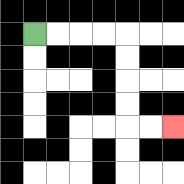{'start': '[1, 1]', 'end': '[7, 5]', 'path_directions': 'R,R,R,R,D,D,D,D,R,R', 'path_coordinates': '[[1, 1], [2, 1], [3, 1], [4, 1], [5, 1], [5, 2], [5, 3], [5, 4], [5, 5], [6, 5], [7, 5]]'}